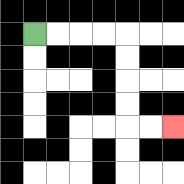{'start': '[1, 1]', 'end': '[7, 5]', 'path_directions': 'R,R,R,R,D,D,D,D,R,R', 'path_coordinates': '[[1, 1], [2, 1], [3, 1], [4, 1], [5, 1], [5, 2], [5, 3], [5, 4], [5, 5], [6, 5], [7, 5]]'}